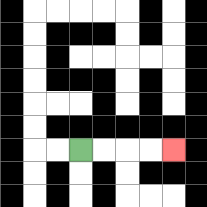{'start': '[3, 6]', 'end': '[7, 6]', 'path_directions': 'R,R,R,R', 'path_coordinates': '[[3, 6], [4, 6], [5, 6], [6, 6], [7, 6]]'}